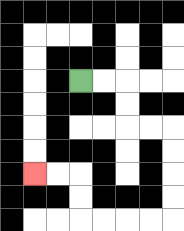{'start': '[3, 3]', 'end': '[1, 7]', 'path_directions': 'R,R,D,D,R,R,D,D,D,D,L,L,L,L,U,U,L,L', 'path_coordinates': '[[3, 3], [4, 3], [5, 3], [5, 4], [5, 5], [6, 5], [7, 5], [7, 6], [7, 7], [7, 8], [7, 9], [6, 9], [5, 9], [4, 9], [3, 9], [3, 8], [3, 7], [2, 7], [1, 7]]'}